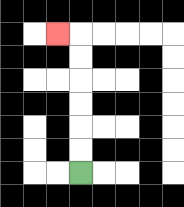{'start': '[3, 7]', 'end': '[2, 1]', 'path_directions': 'U,U,U,U,U,U,L', 'path_coordinates': '[[3, 7], [3, 6], [3, 5], [3, 4], [3, 3], [3, 2], [3, 1], [2, 1]]'}